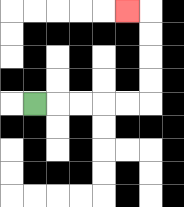{'start': '[1, 4]', 'end': '[5, 0]', 'path_directions': 'R,R,R,R,R,U,U,U,U,L', 'path_coordinates': '[[1, 4], [2, 4], [3, 4], [4, 4], [5, 4], [6, 4], [6, 3], [6, 2], [6, 1], [6, 0], [5, 0]]'}